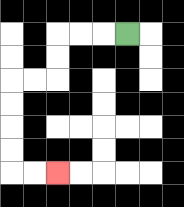{'start': '[5, 1]', 'end': '[2, 7]', 'path_directions': 'L,L,L,D,D,L,L,D,D,D,D,R,R', 'path_coordinates': '[[5, 1], [4, 1], [3, 1], [2, 1], [2, 2], [2, 3], [1, 3], [0, 3], [0, 4], [0, 5], [0, 6], [0, 7], [1, 7], [2, 7]]'}